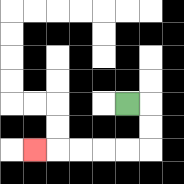{'start': '[5, 4]', 'end': '[1, 6]', 'path_directions': 'R,D,D,L,L,L,L,L', 'path_coordinates': '[[5, 4], [6, 4], [6, 5], [6, 6], [5, 6], [4, 6], [3, 6], [2, 6], [1, 6]]'}